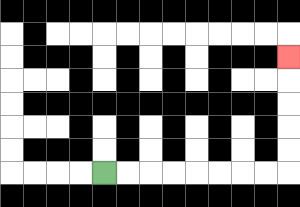{'start': '[4, 7]', 'end': '[12, 2]', 'path_directions': 'R,R,R,R,R,R,R,R,U,U,U,U,U', 'path_coordinates': '[[4, 7], [5, 7], [6, 7], [7, 7], [8, 7], [9, 7], [10, 7], [11, 7], [12, 7], [12, 6], [12, 5], [12, 4], [12, 3], [12, 2]]'}